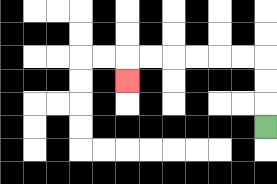{'start': '[11, 5]', 'end': '[5, 3]', 'path_directions': 'U,U,U,L,L,L,L,L,L,D', 'path_coordinates': '[[11, 5], [11, 4], [11, 3], [11, 2], [10, 2], [9, 2], [8, 2], [7, 2], [6, 2], [5, 2], [5, 3]]'}